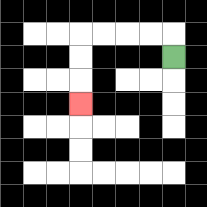{'start': '[7, 2]', 'end': '[3, 4]', 'path_directions': 'U,L,L,L,L,D,D,D', 'path_coordinates': '[[7, 2], [7, 1], [6, 1], [5, 1], [4, 1], [3, 1], [3, 2], [3, 3], [3, 4]]'}